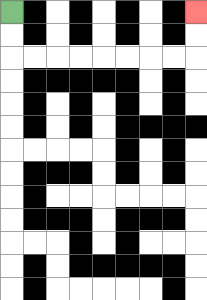{'start': '[0, 0]', 'end': '[8, 0]', 'path_directions': 'D,D,R,R,R,R,R,R,R,R,U,U', 'path_coordinates': '[[0, 0], [0, 1], [0, 2], [1, 2], [2, 2], [3, 2], [4, 2], [5, 2], [6, 2], [7, 2], [8, 2], [8, 1], [8, 0]]'}